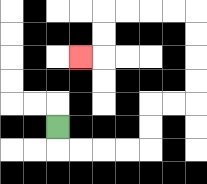{'start': '[2, 5]', 'end': '[3, 2]', 'path_directions': 'D,R,R,R,R,U,U,R,R,U,U,U,U,L,L,L,L,D,D,L', 'path_coordinates': '[[2, 5], [2, 6], [3, 6], [4, 6], [5, 6], [6, 6], [6, 5], [6, 4], [7, 4], [8, 4], [8, 3], [8, 2], [8, 1], [8, 0], [7, 0], [6, 0], [5, 0], [4, 0], [4, 1], [4, 2], [3, 2]]'}